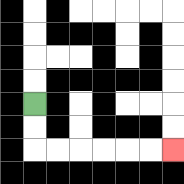{'start': '[1, 4]', 'end': '[7, 6]', 'path_directions': 'D,D,R,R,R,R,R,R', 'path_coordinates': '[[1, 4], [1, 5], [1, 6], [2, 6], [3, 6], [4, 6], [5, 6], [6, 6], [7, 6]]'}